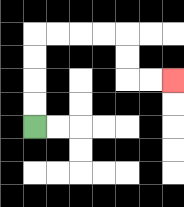{'start': '[1, 5]', 'end': '[7, 3]', 'path_directions': 'U,U,U,U,R,R,R,R,D,D,R,R', 'path_coordinates': '[[1, 5], [1, 4], [1, 3], [1, 2], [1, 1], [2, 1], [3, 1], [4, 1], [5, 1], [5, 2], [5, 3], [6, 3], [7, 3]]'}